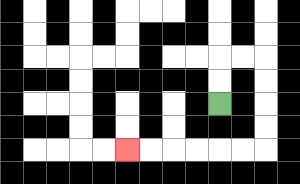{'start': '[9, 4]', 'end': '[5, 6]', 'path_directions': 'U,U,R,R,D,D,D,D,L,L,L,L,L,L', 'path_coordinates': '[[9, 4], [9, 3], [9, 2], [10, 2], [11, 2], [11, 3], [11, 4], [11, 5], [11, 6], [10, 6], [9, 6], [8, 6], [7, 6], [6, 6], [5, 6]]'}